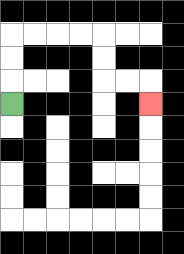{'start': '[0, 4]', 'end': '[6, 4]', 'path_directions': 'U,U,U,R,R,R,R,D,D,R,R,D', 'path_coordinates': '[[0, 4], [0, 3], [0, 2], [0, 1], [1, 1], [2, 1], [3, 1], [4, 1], [4, 2], [4, 3], [5, 3], [6, 3], [6, 4]]'}